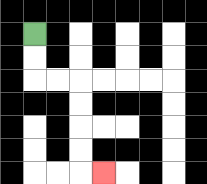{'start': '[1, 1]', 'end': '[4, 7]', 'path_directions': 'D,D,R,R,D,D,D,D,R', 'path_coordinates': '[[1, 1], [1, 2], [1, 3], [2, 3], [3, 3], [3, 4], [3, 5], [3, 6], [3, 7], [4, 7]]'}